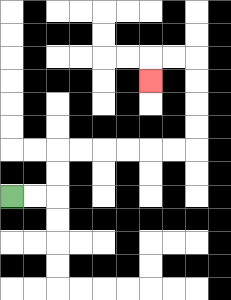{'start': '[0, 8]', 'end': '[6, 3]', 'path_directions': 'R,R,U,U,R,R,R,R,R,R,U,U,U,U,L,L,D', 'path_coordinates': '[[0, 8], [1, 8], [2, 8], [2, 7], [2, 6], [3, 6], [4, 6], [5, 6], [6, 6], [7, 6], [8, 6], [8, 5], [8, 4], [8, 3], [8, 2], [7, 2], [6, 2], [6, 3]]'}